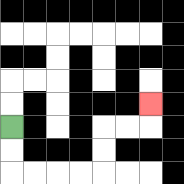{'start': '[0, 5]', 'end': '[6, 4]', 'path_directions': 'D,D,R,R,R,R,U,U,R,R,U', 'path_coordinates': '[[0, 5], [0, 6], [0, 7], [1, 7], [2, 7], [3, 7], [4, 7], [4, 6], [4, 5], [5, 5], [6, 5], [6, 4]]'}